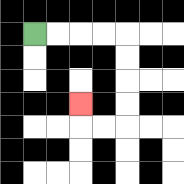{'start': '[1, 1]', 'end': '[3, 4]', 'path_directions': 'R,R,R,R,D,D,D,D,L,L,U', 'path_coordinates': '[[1, 1], [2, 1], [3, 1], [4, 1], [5, 1], [5, 2], [5, 3], [5, 4], [5, 5], [4, 5], [3, 5], [3, 4]]'}